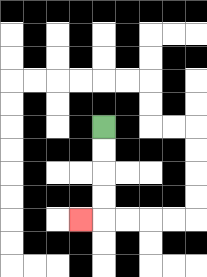{'start': '[4, 5]', 'end': '[3, 9]', 'path_directions': 'D,D,D,D,L', 'path_coordinates': '[[4, 5], [4, 6], [4, 7], [4, 8], [4, 9], [3, 9]]'}